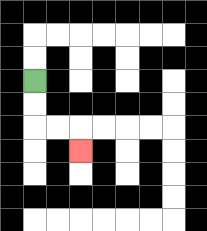{'start': '[1, 3]', 'end': '[3, 6]', 'path_directions': 'D,D,R,R,D', 'path_coordinates': '[[1, 3], [1, 4], [1, 5], [2, 5], [3, 5], [3, 6]]'}